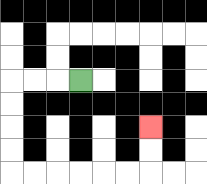{'start': '[3, 3]', 'end': '[6, 5]', 'path_directions': 'L,L,L,D,D,D,D,R,R,R,R,R,R,U,U', 'path_coordinates': '[[3, 3], [2, 3], [1, 3], [0, 3], [0, 4], [0, 5], [0, 6], [0, 7], [1, 7], [2, 7], [3, 7], [4, 7], [5, 7], [6, 7], [6, 6], [6, 5]]'}